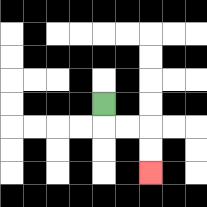{'start': '[4, 4]', 'end': '[6, 7]', 'path_directions': 'D,R,R,D,D', 'path_coordinates': '[[4, 4], [4, 5], [5, 5], [6, 5], [6, 6], [6, 7]]'}